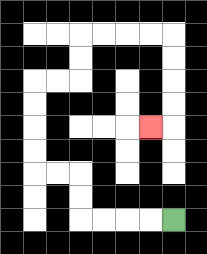{'start': '[7, 9]', 'end': '[6, 5]', 'path_directions': 'L,L,L,L,U,U,L,L,U,U,U,U,R,R,U,U,R,R,R,R,D,D,D,D,L', 'path_coordinates': '[[7, 9], [6, 9], [5, 9], [4, 9], [3, 9], [3, 8], [3, 7], [2, 7], [1, 7], [1, 6], [1, 5], [1, 4], [1, 3], [2, 3], [3, 3], [3, 2], [3, 1], [4, 1], [5, 1], [6, 1], [7, 1], [7, 2], [7, 3], [7, 4], [7, 5], [6, 5]]'}